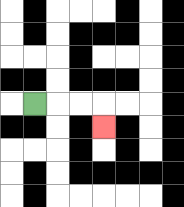{'start': '[1, 4]', 'end': '[4, 5]', 'path_directions': 'R,R,R,D', 'path_coordinates': '[[1, 4], [2, 4], [3, 4], [4, 4], [4, 5]]'}